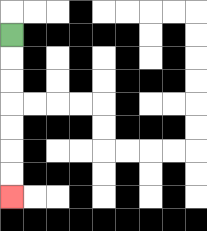{'start': '[0, 1]', 'end': '[0, 8]', 'path_directions': 'D,D,D,D,D,D,D', 'path_coordinates': '[[0, 1], [0, 2], [0, 3], [0, 4], [0, 5], [0, 6], [0, 7], [0, 8]]'}